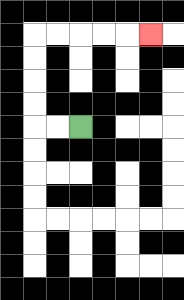{'start': '[3, 5]', 'end': '[6, 1]', 'path_directions': 'L,L,U,U,U,U,R,R,R,R,R', 'path_coordinates': '[[3, 5], [2, 5], [1, 5], [1, 4], [1, 3], [1, 2], [1, 1], [2, 1], [3, 1], [4, 1], [5, 1], [6, 1]]'}